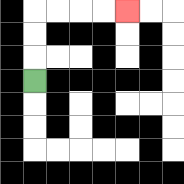{'start': '[1, 3]', 'end': '[5, 0]', 'path_directions': 'U,U,U,R,R,R,R', 'path_coordinates': '[[1, 3], [1, 2], [1, 1], [1, 0], [2, 0], [3, 0], [4, 0], [5, 0]]'}